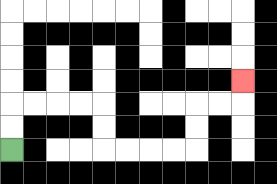{'start': '[0, 6]', 'end': '[10, 3]', 'path_directions': 'U,U,R,R,R,R,D,D,R,R,R,R,U,U,R,R,U', 'path_coordinates': '[[0, 6], [0, 5], [0, 4], [1, 4], [2, 4], [3, 4], [4, 4], [4, 5], [4, 6], [5, 6], [6, 6], [7, 6], [8, 6], [8, 5], [8, 4], [9, 4], [10, 4], [10, 3]]'}